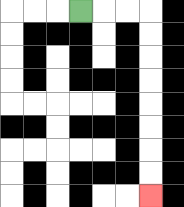{'start': '[3, 0]', 'end': '[6, 8]', 'path_directions': 'R,R,R,D,D,D,D,D,D,D,D', 'path_coordinates': '[[3, 0], [4, 0], [5, 0], [6, 0], [6, 1], [6, 2], [6, 3], [6, 4], [6, 5], [6, 6], [6, 7], [6, 8]]'}